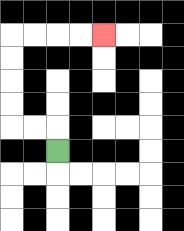{'start': '[2, 6]', 'end': '[4, 1]', 'path_directions': 'U,L,L,U,U,U,U,R,R,R,R', 'path_coordinates': '[[2, 6], [2, 5], [1, 5], [0, 5], [0, 4], [0, 3], [0, 2], [0, 1], [1, 1], [2, 1], [3, 1], [4, 1]]'}